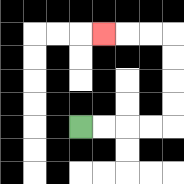{'start': '[3, 5]', 'end': '[4, 1]', 'path_directions': 'R,R,R,R,U,U,U,U,L,L,L', 'path_coordinates': '[[3, 5], [4, 5], [5, 5], [6, 5], [7, 5], [7, 4], [7, 3], [7, 2], [7, 1], [6, 1], [5, 1], [4, 1]]'}